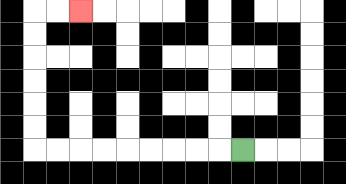{'start': '[10, 6]', 'end': '[3, 0]', 'path_directions': 'L,L,L,L,L,L,L,L,L,U,U,U,U,U,U,R,R', 'path_coordinates': '[[10, 6], [9, 6], [8, 6], [7, 6], [6, 6], [5, 6], [4, 6], [3, 6], [2, 6], [1, 6], [1, 5], [1, 4], [1, 3], [1, 2], [1, 1], [1, 0], [2, 0], [3, 0]]'}